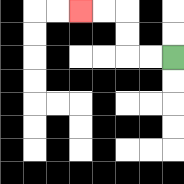{'start': '[7, 2]', 'end': '[3, 0]', 'path_directions': 'L,L,U,U,L,L', 'path_coordinates': '[[7, 2], [6, 2], [5, 2], [5, 1], [5, 0], [4, 0], [3, 0]]'}